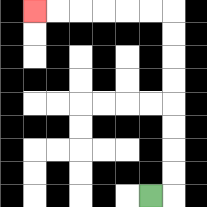{'start': '[6, 8]', 'end': '[1, 0]', 'path_directions': 'R,U,U,U,U,U,U,U,U,L,L,L,L,L,L', 'path_coordinates': '[[6, 8], [7, 8], [7, 7], [7, 6], [7, 5], [7, 4], [7, 3], [7, 2], [7, 1], [7, 0], [6, 0], [5, 0], [4, 0], [3, 0], [2, 0], [1, 0]]'}